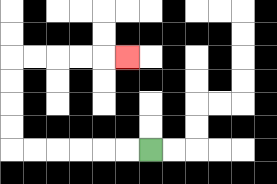{'start': '[6, 6]', 'end': '[5, 2]', 'path_directions': 'L,L,L,L,L,L,U,U,U,U,R,R,R,R,R', 'path_coordinates': '[[6, 6], [5, 6], [4, 6], [3, 6], [2, 6], [1, 6], [0, 6], [0, 5], [0, 4], [0, 3], [0, 2], [1, 2], [2, 2], [3, 2], [4, 2], [5, 2]]'}